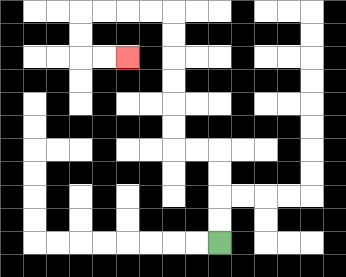{'start': '[9, 10]', 'end': '[5, 2]', 'path_directions': 'U,U,U,U,L,L,U,U,U,U,U,U,L,L,L,L,D,D,R,R', 'path_coordinates': '[[9, 10], [9, 9], [9, 8], [9, 7], [9, 6], [8, 6], [7, 6], [7, 5], [7, 4], [7, 3], [7, 2], [7, 1], [7, 0], [6, 0], [5, 0], [4, 0], [3, 0], [3, 1], [3, 2], [4, 2], [5, 2]]'}